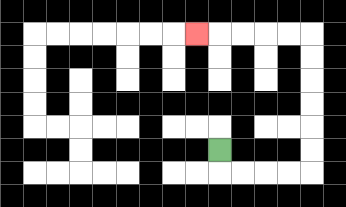{'start': '[9, 6]', 'end': '[8, 1]', 'path_directions': 'D,R,R,R,R,U,U,U,U,U,U,L,L,L,L,L', 'path_coordinates': '[[9, 6], [9, 7], [10, 7], [11, 7], [12, 7], [13, 7], [13, 6], [13, 5], [13, 4], [13, 3], [13, 2], [13, 1], [12, 1], [11, 1], [10, 1], [9, 1], [8, 1]]'}